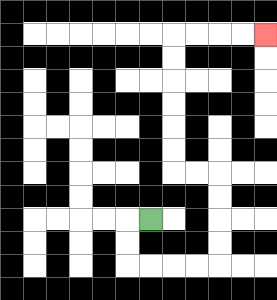{'start': '[6, 9]', 'end': '[11, 1]', 'path_directions': 'L,D,D,R,R,R,R,U,U,U,U,L,L,U,U,U,U,U,U,R,R,R,R', 'path_coordinates': '[[6, 9], [5, 9], [5, 10], [5, 11], [6, 11], [7, 11], [8, 11], [9, 11], [9, 10], [9, 9], [9, 8], [9, 7], [8, 7], [7, 7], [7, 6], [7, 5], [7, 4], [7, 3], [7, 2], [7, 1], [8, 1], [9, 1], [10, 1], [11, 1]]'}